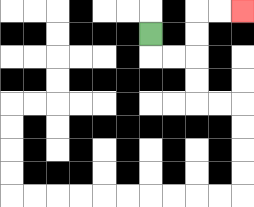{'start': '[6, 1]', 'end': '[10, 0]', 'path_directions': 'D,R,R,U,U,R,R', 'path_coordinates': '[[6, 1], [6, 2], [7, 2], [8, 2], [8, 1], [8, 0], [9, 0], [10, 0]]'}